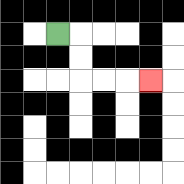{'start': '[2, 1]', 'end': '[6, 3]', 'path_directions': 'R,D,D,R,R,R', 'path_coordinates': '[[2, 1], [3, 1], [3, 2], [3, 3], [4, 3], [5, 3], [6, 3]]'}